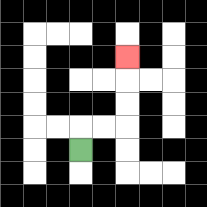{'start': '[3, 6]', 'end': '[5, 2]', 'path_directions': 'U,R,R,U,U,U', 'path_coordinates': '[[3, 6], [3, 5], [4, 5], [5, 5], [5, 4], [5, 3], [5, 2]]'}